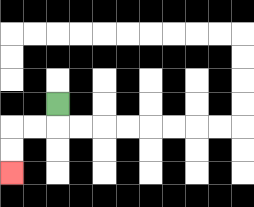{'start': '[2, 4]', 'end': '[0, 7]', 'path_directions': 'D,L,L,D,D', 'path_coordinates': '[[2, 4], [2, 5], [1, 5], [0, 5], [0, 6], [0, 7]]'}